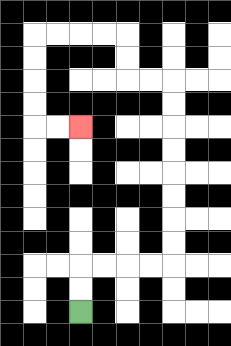{'start': '[3, 13]', 'end': '[3, 5]', 'path_directions': 'U,U,R,R,R,R,U,U,U,U,U,U,U,U,L,L,U,U,L,L,L,L,D,D,D,D,R,R', 'path_coordinates': '[[3, 13], [3, 12], [3, 11], [4, 11], [5, 11], [6, 11], [7, 11], [7, 10], [7, 9], [7, 8], [7, 7], [7, 6], [7, 5], [7, 4], [7, 3], [6, 3], [5, 3], [5, 2], [5, 1], [4, 1], [3, 1], [2, 1], [1, 1], [1, 2], [1, 3], [1, 4], [1, 5], [2, 5], [3, 5]]'}